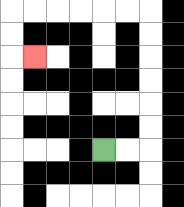{'start': '[4, 6]', 'end': '[1, 2]', 'path_directions': 'R,R,U,U,U,U,U,U,L,L,L,L,L,L,D,D,R', 'path_coordinates': '[[4, 6], [5, 6], [6, 6], [6, 5], [6, 4], [6, 3], [6, 2], [6, 1], [6, 0], [5, 0], [4, 0], [3, 0], [2, 0], [1, 0], [0, 0], [0, 1], [0, 2], [1, 2]]'}